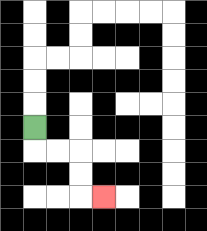{'start': '[1, 5]', 'end': '[4, 8]', 'path_directions': 'D,R,R,D,D,R', 'path_coordinates': '[[1, 5], [1, 6], [2, 6], [3, 6], [3, 7], [3, 8], [4, 8]]'}